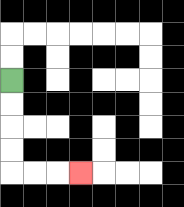{'start': '[0, 3]', 'end': '[3, 7]', 'path_directions': 'D,D,D,D,R,R,R', 'path_coordinates': '[[0, 3], [0, 4], [0, 5], [0, 6], [0, 7], [1, 7], [2, 7], [3, 7]]'}